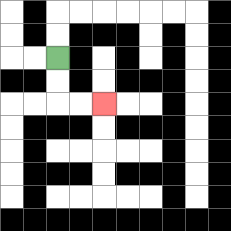{'start': '[2, 2]', 'end': '[4, 4]', 'path_directions': 'D,D,R,R', 'path_coordinates': '[[2, 2], [2, 3], [2, 4], [3, 4], [4, 4]]'}